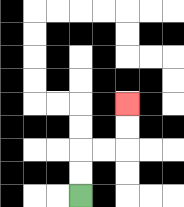{'start': '[3, 8]', 'end': '[5, 4]', 'path_directions': 'U,U,R,R,U,U', 'path_coordinates': '[[3, 8], [3, 7], [3, 6], [4, 6], [5, 6], [5, 5], [5, 4]]'}